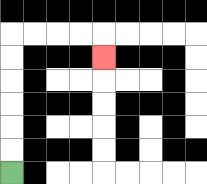{'start': '[0, 7]', 'end': '[4, 2]', 'path_directions': 'U,U,U,U,U,U,R,R,R,R,D', 'path_coordinates': '[[0, 7], [0, 6], [0, 5], [0, 4], [0, 3], [0, 2], [0, 1], [1, 1], [2, 1], [3, 1], [4, 1], [4, 2]]'}